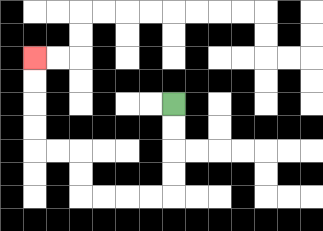{'start': '[7, 4]', 'end': '[1, 2]', 'path_directions': 'D,D,D,D,L,L,L,L,U,U,L,L,U,U,U,U', 'path_coordinates': '[[7, 4], [7, 5], [7, 6], [7, 7], [7, 8], [6, 8], [5, 8], [4, 8], [3, 8], [3, 7], [3, 6], [2, 6], [1, 6], [1, 5], [1, 4], [1, 3], [1, 2]]'}